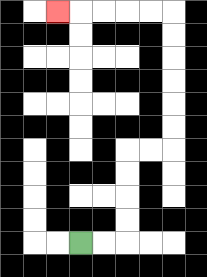{'start': '[3, 10]', 'end': '[2, 0]', 'path_directions': 'R,R,U,U,U,U,R,R,U,U,U,U,U,U,L,L,L,L,L', 'path_coordinates': '[[3, 10], [4, 10], [5, 10], [5, 9], [5, 8], [5, 7], [5, 6], [6, 6], [7, 6], [7, 5], [7, 4], [7, 3], [7, 2], [7, 1], [7, 0], [6, 0], [5, 0], [4, 0], [3, 0], [2, 0]]'}